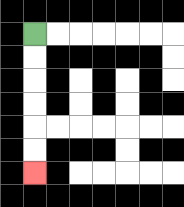{'start': '[1, 1]', 'end': '[1, 7]', 'path_directions': 'D,D,D,D,D,D', 'path_coordinates': '[[1, 1], [1, 2], [1, 3], [1, 4], [1, 5], [1, 6], [1, 7]]'}